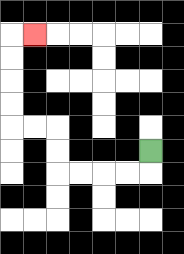{'start': '[6, 6]', 'end': '[1, 1]', 'path_directions': 'D,L,L,L,L,U,U,L,L,U,U,U,U,R', 'path_coordinates': '[[6, 6], [6, 7], [5, 7], [4, 7], [3, 7], [2, 7], [2, 6], [2, 5], [1, 5], [0, 5], [0, 4], [0, 3], [0, 2], [0, 1], [1, 1]]'}